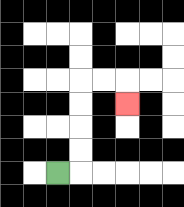{'start': '[2, 7]', 'end': '[5, 4]', 'path_directions': 'R,U,U,U,U,R,R,D', 'path_coordinates': '[[2, 7], [3, 7], [3, 6], [3, 5], [3, 4], [3, 3], [4, 3], [5, 3], [5, 4]]'}